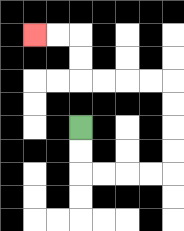{'start': '[3, 5]', 'end': '[1, 1]', 'path_directions': 'D,D,R,R,R,R,U,U,U,U,L,L,L,L,U,U,L,L', 'path_coordinates': '[[3, 5], [3, 6], [3, 7], [4, 7], [5, 7], [6, 7], [7, 7], [7, 6], [7, 5], [7, 4], [7, 3], [6, 3], [5, 3], [4, 3], [3, 3], [3, 2], [3, 1], [2, 1], [1, 1]]'}